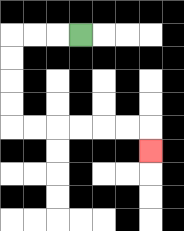{'start': '[3, 1]', 'end': '[6, 6]', 'path_directions': 'L,L,L,D,D,D,D,R,R,R,R,R,R,D', 'path_coordinates': '[[3, 1], [2, 1], [1, 1], [0, 1], [0, 2], [0, 3], [0, 4], [0, 5], [1, 5], [2, 5], [3, 5], [4, 5], [5, 5], [6, 5], [6, 6]]'}